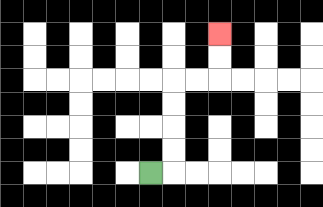{'start': '[6, 7]', 'end': '[9, 1]', 'path_directions': 'R,U,U,U,U,R,R,U,U', 'path_coordinates': '[[6, 7], [7, 7], [7, 6], [7, 5], [7, 4], [7, 3], [8, 3], [9, 3], [9, 2], [9, 1]]'}